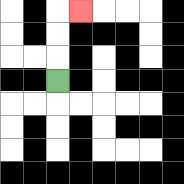{'start': '[2, 3]', 'end': '[3, 0]', 'path_directions': 'U,U,U,R', 'path_coordinates': '[[2, 3], [2, 2], [2, 1], [2, 0], [3, 0]]'}